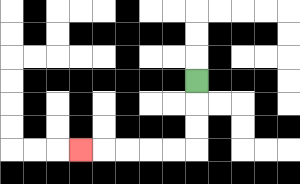{'start': '[8, 3]', 'end': '[3, 6]', 'path_directions': 'D,D,D,L,L,L,L,L', 'path_coordinates': '[[8, 3], [8, 4], [8, 5], [8, 6], [7, 6], [6, 6], [5, 6], [4, 6], [3, 6]]'}